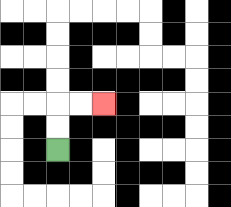{'start': '[2, 6]', 'end': '[4, 4]', 'path_directions': 'U,U,R,R', 'path_coordinates': '[[2, 6], [2, 5], [2, 4], [3, 4], [4, 4]]'}